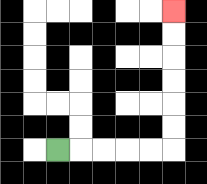{'start': '[2, 6]', 'end': '[7, 0]', 'path_directions': 'R,R,R,R,R,U,U,U,U,U,U', 'path_coordinates': '[[2, 6], [3, 6], [4, 6], [5, 6], [6, 6], [7, 6], [7, 5], [7, 4], [7, 3], [7, 2], [7, 1], [7, 0]]'}